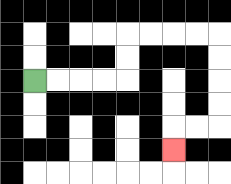{'start': '[1, 3]', 'end': '[7, 6]', 'path_directions': 'R,R,R,R,U,U,R,R,R,R,D,D,D,D,L,L,D', 'path_coordinates': '[[1, 3], [2, 3], [3, 3], [4, 3], [5, 3], [5, 2], [5, 1], [6, 1], [7, 1], [8, 1], [9, 1], [9, 2], [9, 3], [9, 4], [9, 5], [8, 5], [7, 5], [7, 6]]'}